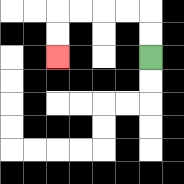{'start': '[6, 2]', 'end': '[2, 2]', 'path_directions': 'U,U,L,L,L,L,D,D', 'path_coordinates': '[[6, 2], [6, 1], [6, 0], [5, 0], [4, 0], [3, 0], [2, 0], [2, 1], [2, 2]]'}